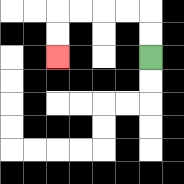{'start': '[6, 2]', 'end': '[2, 2]', 'path_directions': 'U,U,L,L,L,L,D,D', 'path_coordinates': '[[6, 2], [6, 1], [6, 0], [5, 0], [4, 0], [3, 0], [2, 0], [2, 1], [2, 2]]'}